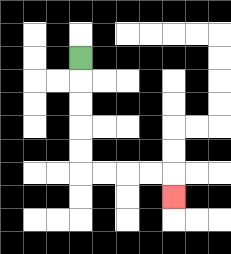{'start': '[3, 2]', 'end': '[7, 8]', 'path_directions': 'D,D,D,D,D,R,R,R,R,D', 'path_coordinates': '[[3, 2], [3, 3], [3, 4], [3, 5], [3, 6], [3, 7], [4, 7], [5, 7], [6, 7], [7, 7], [7, 8]]'}